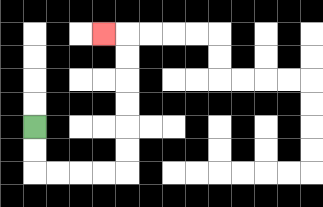{'start': '[1, 5]', 'end': '[4, 1]', 'path_directions': 'D,D,R,R,R,R,U,U,U,U,U,U,L', 'path_coordinates': '[[1, 5], [1, 6], [1, 7], [2, 7], [3, 7], [4, 7], [5, 7], [5, 6], [5, 5], [5, 4], [5, 3], [5, 2], [5, 1], [4, 1]]'}